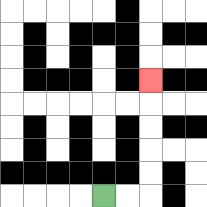{'start': '[4, 8]', 'end': '[6, 3]', 'path_directions': 'R,R,U,U,U,U,U', 'path_coordinates': '[[4, 8], [5, 8], [6, 8], [6, 7], [6, 6], [6, 5], [6, 4], [6, 3]]'}